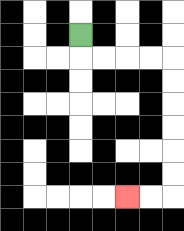{'start': '[3, 1]', 'end': '[5, 8]', 'path_directions': 'D,R,R,R,R,D,D,D,D,D,D,L,L', 'path_coordinates': '[[3, 1], [3, 2], [4, 2], [5, 2], [6, 2], [7, 2], [7, 3], [7, 4], [7, 5], [7, 6], [7, 7], [7, 8], [6, 8], [5, 8]]'}